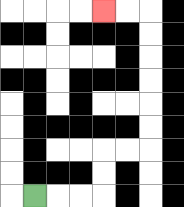{'start': '[1, 8]', 'end': '[4, 0]', 'path_directions': 'R,R,R,U,U,R,R,U,U,U,U,U,U,L,L', 'path_coordinates': '[[1, 8], [2, 8], [3, 8], [4, 8], [4, 7], [4, 6], [5, 6], [6, 6], [6, 5], [6, 4], [6, 3], [6, 2], [6, 1], [6, 0], [5, 0], [4, 0]]'}